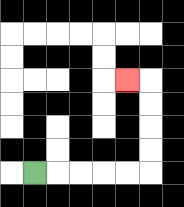{'start': '[1, 7]', 'end': '[5, 3]', 'path_directions': 'R,R,R,R,R,U,U,U,U,L', 'path_coordinates': '[[1, 7], [2, 7], [3, 7], [4, 7], [5, 7], [6, 7], [6, 6], [6, 5], [6, 4], [6, 3], [5, 3]]'}